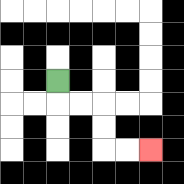{'start': '[2, 3]', 'end': '[6, 6]', 'path_directions': 'D,R,R,D,D,R,R', 'path_coordinates': '[[2, 3], [2, 4], [3, 4], [4, 4], [4, 5], [4, 6], [5, 6], [6, 6]]'}